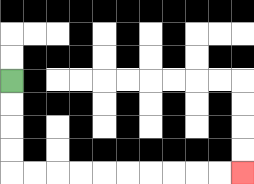{'start': '[0, 3]', 'end': '[10, 7]', 'path_directions': 'D,D,D,D,R,R,R,R,R,R,R,R,R,R', 'path_coordinates': '[[0, 3], [0, 4], [0, 5], [0, 6], [0, 7], [1, 7], [2, 7], [3, 7], [4, 7], [5, 7], [6, 7], [7, 7], [8, 7], [9, 7], [10, 7]]'}